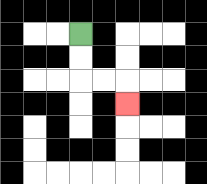{'start': '[3, 1]', 'end': '[5, 4]', 'path_directions': 'D,D,R,R,D', 'path_coordinates': '[[3, 1], [3, 2], [3, 3], [4, 3], [5, 3], [5, 4]]'}